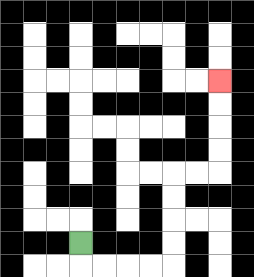{'start': '[3, 10]', 'end': '[9, 3]', 'path_directions': 'D,R,R,R,R,U,U,U,U,R,R,U,U,U,U', 'path_coordinates': '[[3, 10], [3, 11], [4, 11], [5, 11], [6, 11], [7, 11], [7, 10], [7, 9], [7, 8], [7, 7], [8, 7], [9, 7], [9, 6], [9, 5], [9, 4], [9, 3]]'}